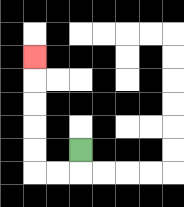{'start': '[3, 6]', 'end': '[1, 2]', 'path_directions': 'D,L,L,U,U,U,U,U', 'path_coordinates': '[[3, 6], [3, 7], [2, 7], [1, 7], [1, 6], [1, 5], [1, 4], [1, 3], [1, 2]]'}